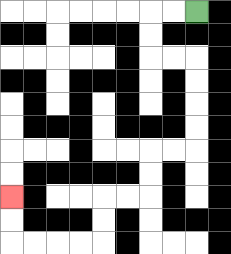{'start': '[8, 0]', 'end': '[0, 8]', 'path_directions': 'L,L,D,D,R,R,D,D,D,D,L,L,D,D,L,L,D,D,L,L,L,L,U,U', 'path_coordinates': '[[8, 0], [7, 0], [6, 0], [6, 1], [6, 2], [7, 2], [8, 2], [8, 3], [8, 4], [8, 5], [8, 6], [7, 6], [6, 6], [6, 7], [6, 8], [5, 8], [4, 8], [4, 9], [4, 10], [3, 10], [2, 10], [1, 10], [0, 10], [0, 9], [0, 8]]'}